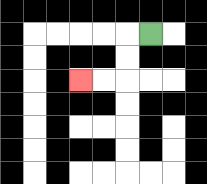{'start': '[6, 1]', 'end': '[3, 3]', 'path_directions': 'L,D,D,L,L', 'path_coordinates': '[[6, 1], [5, 1], [5, 2], [5, 3], [4, 3], [3, 3]]'}